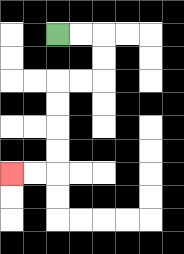{'start': '[2, 1]', 'end': '[0, 7]', 'path_directions': 'R,R,D,D,L,L,D,D,D,D,L,L', 'path_coordinates': '[[2, 1], [3, 1], [4, 1], [4, 2], [4, 3], [3, 3], [2, 3], [2, 4], [2, 5], [2, 6], [2, 7], [1, 7], [0, 7]]'}